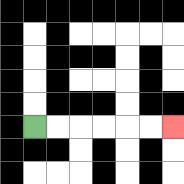{'start': '[1, 5]', 'end': '[7, 5]', 'path_directions': 'R,R,R,R,R,R', 'path_coordinates': '[[1, 5], [2, 5], [3, 5], [4, 5], [5, 5], [6, 5], [7, 5]]'}